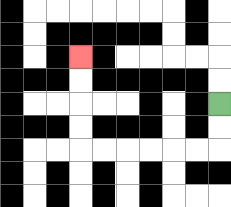{'start': '[9, 4]', 'end': '[3, 2]', 'path_directions': 'D,D,L,L,L,L,L,L,U,U,U,U', 'path_coordinates': '[[9, 4], [9, 5], [9, 6], [8, 6], [7, 6], [6, 6], [5, 6], [4, 6], [3, 6], [3, 5], [3, 4], [3, 3], [3, 2]]'}